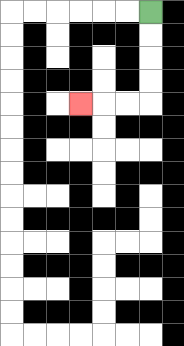{'start': '[6, 0]', 'end': '[3, 4]', 'path_directions': 'D,D,D,D,L,L,L', 'path_coordinates': '[[6, 0], [6, 1], [6, 2], [6, 3], [6, 4], [5, 4], [4, 4], [3, 4]]'}